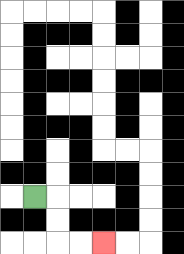{'start': '[1, 8]', 'end': '[4, 10]', 'path_directions': 'R,D,D,R,R', 'path_coordinates': '[[1, 8], [2, 8], [2, 9], [2, 10], [3, 10], [4, 10]]'}